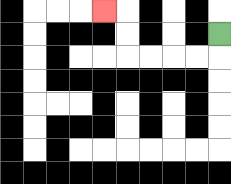{'start': '[9, 1]', 'end': '[4, 0]', 'path_directions': 'D,L,L,L,L,U,U,L', 'path_coordinates': '[[9, 1], [9, 2], [8, 2], [7, 2], [6, 2], [5, 2], [5, 1], [5, 0], [4, 0]]'}